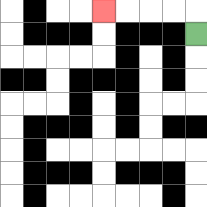{'start': '[8, 1]', 'end': '[4, 0]', 'path_directions': 'U,L,L,L,L', 'path_coordinates': '[[8, 1], [8, 0], [7, 0], [6, 0], [5, 0], [4, 0]]'}